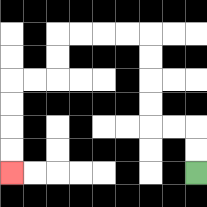{'start': '[8, 7]', 'end': '[0, 7]', 'path_directions': 'U,U,L,L,U,U,U,U,L,L,L,L,D,D,L,L,D,D,D,D', 'path_coordinates': '[[8, 7], [8, 6], [8, 5], [7, 5], [6, 5], [6, 4], [6, 3], [6, 2], [6, 1], [5, 1], [4, 1], [3, 1], [2, 1], [2, 2], [2, 3], [1, 3], [0, 3], [0, 4], [0, 5], [0, 6], [0, 7]]'}